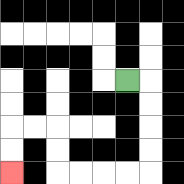{'start': '[5, 3]', 'end': '[0, 7]', 'path_directions': 'R,D,D,D,D,L,L,L,L,U,U,L,L,D,D', 'path_coordinates': '[[5, 3], [6, 3], [6, 4], [6, 5], [6, 6], [6, 7], [5, 7], [4, 7], [3, 7], [2, 7], [2, 6], [2, 5], [1, 5], [0, 5], [0, 6], [0, 7]]'}